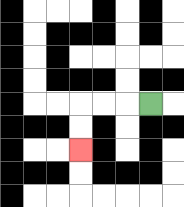{'start': '[6, 4]', 'end': '[3, 6]', 'path_directions': 'L,L,L,D,D', 'path_coordinates': '[[6, 4], [5, 4], [4, 4], [3, 4], [3, 5], [3, 6]]'}